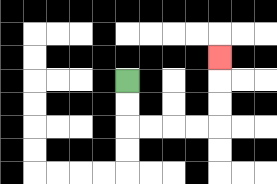{'start': '[5, 3]', 'end': '[9, 2]', 'path_directions': 'D,D,R,R,R,R,U,U,U', 'path_coordinates': '[[5, 3], [5, 4], [5, 5], [6, 5], [7, 5], [8, 5], [9, 5], [9, 4], [9, 3], [9, 2]]'}